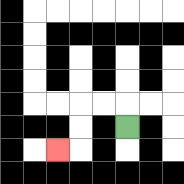{'start': '[5, 5]', 'end': '[2, 6]', 'path_directions': 'U,L,L,D,D,L', 'path_coordinates': '[[5, 5], [5, 4], [4, 4], [3, 4], [3, 5], [3, 6], [2, 6]]'}